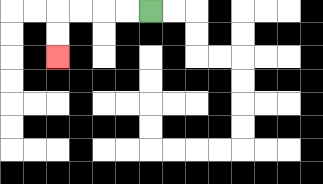{'start': '[6, 0]', 'end': '[2, 2]', 'path_directions': 'L,L,L,L,D,D', 'path_coordinates': '[[6, 0], [5, 0], [4, 0], [3, 0], [2, 0], [2, 1], [2, 2]]'}